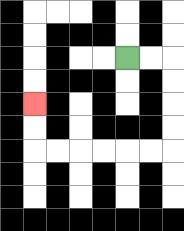{'start': '[5, 2]', 'end': '[1, 4]', 'path_directions': 'R,R,D,D,D,D,L,L,L,L,L,L,U,U', 'path_coordinates': '[[5, 2], [6, 2], [7, 2], [7, 3], [7, 4], [7, 5], [7, 6], [6, 6], [5, 6], [4, 6], [3, 6], [2, 6], [1, 6], [1, 5], [1, 4]]'}